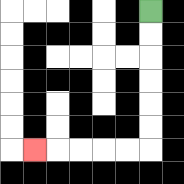{'start': '[6, 0]', 'end': '[1, 6]', 'path_directions': 'D,D,D,D,D,D,L,L,L,L,L', 'path_coordinates': '[[6, 0], [6, 1], [6, 2], [6, 3], [6, 4], [6, 5], [6, 6], [5, 6], [4, 6], [3, 6], [2, 6], [1, 6]]'}